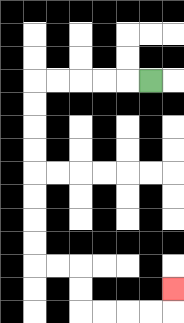{'start': '[6, 3]', 'end': '[7, 12]', 'path_directions': 'L,L,L,L,L,D,D,D,D,D,D,D,D,R,R,D,D,R,R,R,R,U', 'path_coordinates': '[[6, 3], [5, 3], [4, 3], [3, 3], [2, 3], [1, 3], [1, 4], [1, 5], [1, 6], [1, 7], [1, 8], [1, 9], [1, 10], [1, 11], [2, 11], [3, 11], [3, 12], [3, 13], [4, 13], [5, 13], [6, 13], [7, 13], [7, 12]]'}